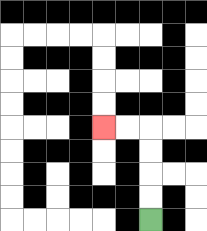{'start': '[6, 9]', 'end': '[4, 5]', 'path_directions': 'U,U,U,U,L,L', 'path_coordinates': '[[6, 9], [6, 8], [6, 7], [6, 6], [6, 5], [5, 5], [4, 5]]'}